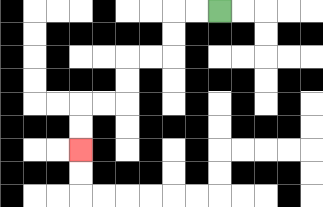{'start': '[9, 0]', 'end': '[3, 6]', 'path_directions': 'L,L,D,D,L,L,D,D,L,L,D,D', 'path_coordinates': '[[9, 0], [8, 0], [7, 0], [7, 1], [7, 2], [6, 2], [5, 2], [5, 3], [5, 4], [4, 4], [3, 4], [3, 5], [3, 6]]'}